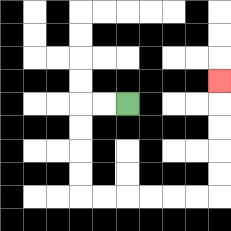{'start': '[5, 4]', 'end': '[9, 3]', 'path_directions': 'L,L,D,D,D,D,R,R,R,R,R,R,U,U,U,U,U', 'path_coordinates': '[[5, 4], [4, 4], [3, 4], [3, 5], [3, 6], [3, 7], [3, 8], [4, 8], [5, 8], [6, 8], [7, 8], [8, 8], [9, 8], [9, 7], [9, 6], [9, 5], [9, 4], [9, 3]]'}